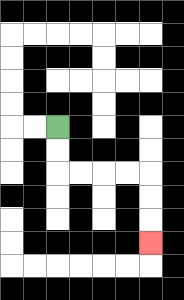{'start': '[2, 5]', 'end': '[6, 10]', 'path_directions': 'D,D,R,R,R,R,D,D,D', 'path_coordinates': '[[2, 5], [2, 6], [2, 7], [3, 7], [4, 7], [5, 7], [6, 7], [6, 8], [6, 9], [6, 10]]'}